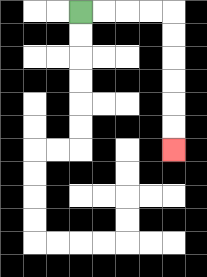{'start': '[3, 0]', 'end': '[7, 6]', 'path_directions': 'R,R,R,R,D,D,D,D,D,D', 'path_coordinates': '[[3, 0], [4, 0], [5, 0], [6, 0], [7, 0], [7, 1], [7, 2], [7, 3], [7, 4], [7, 5], [7, 6]]'}